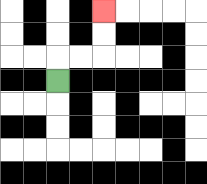{'start': '[2, 3]', 'end': '[4, 0]', 'path_directions': 'U,R,R,U,U', 'path_coordinates': '[[2, 3], [2, 2], [3, 2], [4, 2], [4, 1], [4, 0]]'}